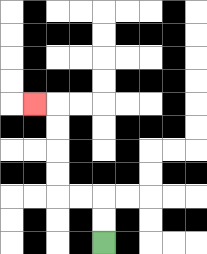{'start': '[4, 10]', 'end': '[1, 4]', 'path_directions': 'U,U,L,L,U,U,U,U,L', 'path_coordinates': '[[4, 10], [4, 9], [4, 8], [3, 8], [2, 8], [2, 7], [2, 6], [2, 5], [2, 4], [1, 4]]'}